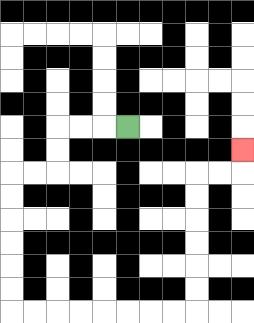{'start': '[5, 5]', 'end': '[10, 6]', 'path_directions': 'L,L,L,D,D,L,L,D,D,D,D,D,D,R,R,R,R,R,R,R,R,U,U,U,U,U,U,R,R,U', 'path_coordinates': '[[5, 5], [4, 5], [3, 5], [2, 5], [2, 6], [2, 7], [1, 7], [0, 7], [0, 8], [0, 9], [0, 10], [0, 11], [0, 12], [0, 13], [1, 13], [2, 13], [3, 13], [4, 13], [5, 13], [6, 13], [7, 13], [8, 13], [8, 12], [8, 11], [8, 10], [8, 9], [8, 8], [8, 7], [9, 7], [10, 7], [10, 6]]'}